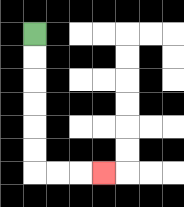{'start': '[1, 1]', 'end': '[4, 7]', 'path_directions': 'D,D,D,D,D,D,R,R,R', 'path_coordinates': '[[1, 1], [1, 2], [1, 3], [1, 4], [1, 5], [1, 6], [1, 7], [2, 7], [3, 7], [4, 7]]'}